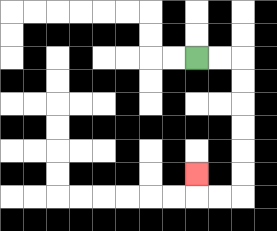{'start': '[8, 2]', 'end': '[8, 7]', 'path_directions': 'R,R,D,D,D,D,D,D,L,L,U', 'path_coordinates': '[[8, 2], [9, 2], [10, 2], [10, 3], [10, 4], [10, 5], [10, 6], [10, 7], [10, 8], [9, 8], [8, 8], [8, 7]]'}